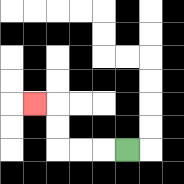{'start': '[5, 6]', 'end': '[1, 4]', 'path_directions': 'L,L,L,U,U,L', 'path_coordinates': '[[5, 6], [4, 6], [3, 6], [2, 6], [2, 5], [2, 4], [1, 4]]'}